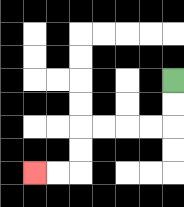{'start': '[7, 3]', 'end': '[1, 7]', 'path_directions': 'D,D,L,L,L,L,D,D,L,L', 'path_coordinates': '[[7, 3], [7, 4], [7, 5], [6, 5], [5, 5], [4, 5], [3, 5], [3, 6], [3, 7], [2, 7], [1, 7]]'}